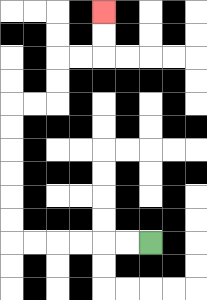{'start': '[6, 10]', 'end': '[4, 0]', 'path_directions': 'L,L,L,L,L,L,U,U,U,U,U,U,R,R,U,U,R,R,U,U', 'path_coordinates': '[[6, 10], [5, 10], [4, 10], [3, 10], [2, 10], [1, 10], [0, 10], [0, 9], [0, 8], [0, 7], [0, 6], [0, 5], [0, 4], [1, 4], [2, 4], [2, 3], [2, 2], [3, 2], [4, 2], [4, 1], [4, 0]]'}